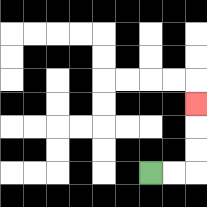{'start': '[6, 7]', 'end': '[8, 4]', 'path_directions': 'R,R,U,U,U', 'path_coordinates': '[[6, 7], [7, 7], [8, 7], [8, 6], [8, 5], [8, 4]]'}